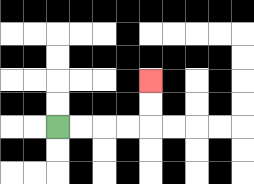{'start': '[2, 5]', 'end': '[6, 3]', 'path_directions': 'R,R,R,R,U,U', 'path_coordinates': '[[2, 5], [3, 5], [4, 5], [5, 5], [6, 5], [6, 4], [6, 3]]'}